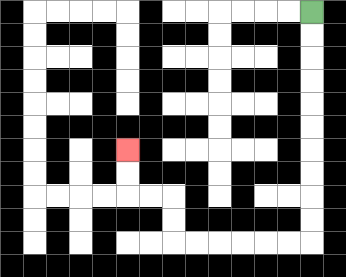{'start': '[13, 0]', 'end': '[5, 6]', 'path_directions': 'D,D,D,D,D,D,D,D,D,D,L,L,L,L,L,L,U,U,L,L,U,U', 'path_coordinates': '[[13, 0], [13, 1], [13, 2], [13, 3], [13, 4], [13, 5], [13, 6], [13, 7], [13, 8], [13, 9], [13, 10], [12, 10], [11, 10], [10, 10], [9, 10], [8, 10], [7, 10], [7, 9], [7, 8], [6, 8], [5, 8], [5, 7], [5, 6]]'}